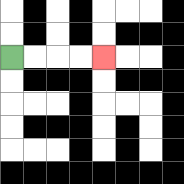{'start': '[0, 2]', 'end': '[4, 2]', 'path_directions': 'R,R,R,R', 'path_coordinates': '[[0, 2], [1, 2], [2, 2], [3, 2], [4, 2]]'}